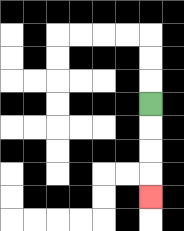{'start': '[6, 4]', 'end': '[6, 8]', 'path_directions': 'D,D,D,D', 'path_coordinates': '[[6, 4], [6, 5], [6, 6], [6, 7], [6, 8]]'}